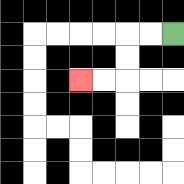{'start': '[7, 1]', 'end': '[3, 3]', 'path_directions': 'L,L,D,D,L,L', 'path_coordinates': '[[7, 1], [6, 1], [5, 1], [5, 2], [5, 3], [4, 3], [3, 3]]'}